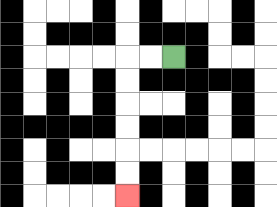{'start': '[7, 2]', 'end': '[5, 8]', 'path_directions': 'L,L,D,D,D,D,D,D', 'path_coordinates': '[[7, 2], [6, 2], [5, 2], [5, 3], [5, 4], [5, 5], [5, 6], [5, 7], [5, 8]]'}